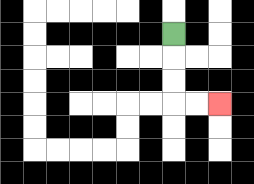{'start': '[7, 1]', 'end': '[9, 4]', 'path_directions': 'D,D,D,R,R', 'path_coordinates': '[[7, 1], [7, 2], [7, 3], [7, 4], [8, 4], [9, 4]]'}